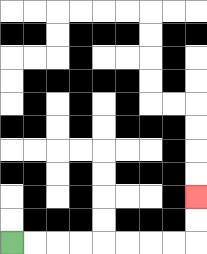{'start': '[0, 10]', 'end': '[8, 8]', 'path_directions': 'R,R,R,R,R,R,R,R,U,U', 'path_coordinates': '[[0, 10], [1, 10], [2, 10], [3, 10], [4, 10], [5, 10], [6, 10], [7, 10], [8, 10], [8, 9], [8, 8]]'}